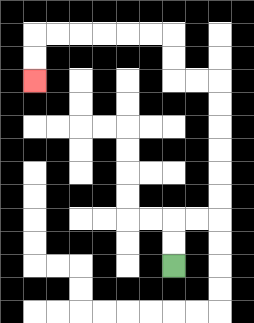{'start': '[7, 11]', 'end': '[1, 3]', 'path_directions': 'U,U,R,R,U,U,U,U,U,U,L,L,U,U,L,L,L,L,L,L,D,D', 'path_coordinates': '[[7, 11], [7, 10], [7, 9], [8, 9], [9, 9], [9, 8], [9, 7], [9, 6], [9, 5], [9, 4], [9, 3], [8, 3], [7, 3], [7, 2], [7, 1], [6, 1], [5, 1], [4, 1], [3, 1], [2, 1], [1, 1], [1, 2], [1, 3]]'}